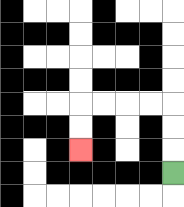{'start': '[7, 7]', 'end': '[3, 6]', 'path_directions': 'U,U,U,L,L,L,L,D,D', 'path_coordinates': '[[7, 7], [7, 6], [7, 5], [7, 4], [6, 4], [5, 4], [4, 4], [3, 4], [3, 5], [3, 6]]'}